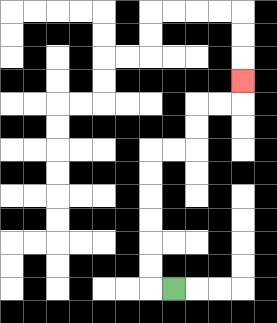{'start': '[7, 12]', 'end': '[10, 3]', 'path_directions': 'L,U,U,U,U,U,U,R,R,U,U,R,R,U', 'path_coordinates': '[[7, 12], [6, 12], [6, 11], [6, 10], [6, 9], [6, 8], [6, 7], [6, 6], [7, 6], [8, 6], [8, 5], [8, 4], [9, 4], [10, 4], [10, 3]]'}